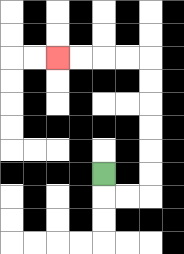{'start': '[4, 7]', 'end': '[2, 2]', 'path_directions': 'D,R,R,U,U,U,U,U,U,L,L,L,L', 'path_coordinates': '[[4, 7], [4, 8], [5, 8], [6, 8], [6, 7], [6, 6], [6, 5], [6, 4], [6, 3], [6, 2], [5, 2], [4, 2], [3, 2], [2, 2]]'}